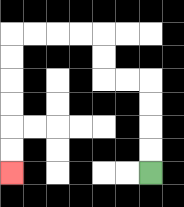{'start': '[6, 7]', 'end': '[0, 7]', 'path_directions': 'U,U,U,U,L,L,U,U,L,L,L,L,D,D,D,D,D,D', 'path_coordinates': '[[6, 7], [6, 6], [6, 5], [6, 4], [6, 3], [5, 3], [4, 3], [4, 2], [4, 1], [3, 1], [2, 1], [1, 1], [0, 1], [0, 2], [0, 3], [0, 4], [0, 5], [0, 6], [0, 7]]'}